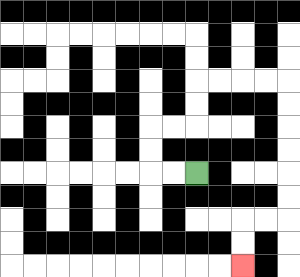{'start': '[8, 7]', 'end': '[10, 11]', 'path_directions': 'L,L,U,U,R,R,U,U,R,R,R,R,D,D,D,D,D,D,L,L,D,D', 'path_coordinates': '[[8, 7], [7, 7], [6, 7], [6, 6], [6, 5], [7, 5], [8, 5], [8, 4], [8, 3], [9, 3], [10, 3], [11, 3], [12, 3], [12, 4], [12, 5], [12, 6], [12, 7], [12, 8], [12, 9], [11, 9], [10, 9], [10, 10], [10, 11]]'}